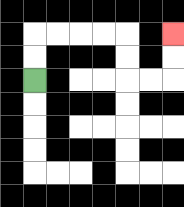{'start': '[1, 3]', 'end': '[7, 1]', 'path_directions': 'U,U,R,R,R,R,D,D,R,R,U,U', 'path_coordinates': '[[1, 3], [1, 2], [1, 1], [2, 1], [3, 1], [4, 1], [5, 1], [5, 2], [5, 3], [6, 3], [7, 3], [7, 2], [7, 1]]'}